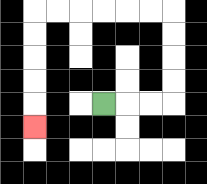{'start': '[4, 4]', 'end': '[1, 5]', 'path_directions': 'R,R,R,U,U,U,U,L,L,L,L,L,L,D,D,D,D,D', 'path_coordinates': '[[4, 4], [5, 4], [6, 4], [7, 4], [7, 3], [7, 2], [7, 1], [7, 0], [6, 0], [5, 0], [4, 0], [3, 0], [2, 0], [1, 0], [1, 1], [1, 2], [1, 3], [1, 4], [1, 5]]'}